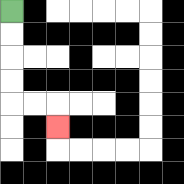{'start': '[0, 0]', 'end': '[2, 5]', 'path_directions': 'D,D,D,D,R,R,D', 'path_coordinates': '[[0, 0], [0, 1], [0, 2], [0, 3], [0, 4], [1, 4], [2, 4], [2, 5]]'}